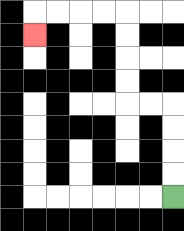{'start': '[7, 8]', 'end': '[1, 1]', 'path_directions': 'U,U,U,U,L,L,U,U,U,U,L,L,L,L,D', 'path_coordinates': '[[7, 8], [7, 7], [7, 6], [7, 5], [7, 4], [6, 4], [5, 4], [5, 3], [5, 2], [5, 1], [5, 0], [4, 0], [3, 0], [2, 0], [1, 0], [1, 1]]'}